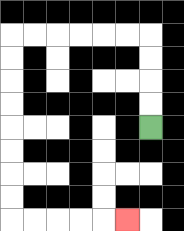{'start': '[6, 5]', 'end': '[5, 9]', 'path_directions': 'U,U,U,U,L,L,L,L,L,L,D,D,D,D,D,D,D,D,R,R,R,R,R', 'path_coordinates': '[[6, 5], [6, 4], [6, 3], [6, 2], [6, 1], [5, 1], [4, 1], [3, 1], [2, 1], [1, 1], [0, 1], [0, 2], [0, 3], [0, 4], [0, 5], [0, 6], [0, 7], [0, 8], [0, 9], [1, 9], [2, 9], [3, 9], [4, 9], [5, 9]]'}